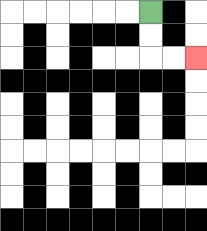{'start': '[6, 0]', 'end': '[8, 2]', 'path_directions': 'D,D,R,R', 'path_coordinates': '[[6, 0], [6, 1], [6, 2], [7, 2], [8, 2]]'}